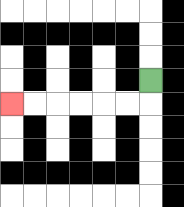{'start': '[6, 3]', 'end': '[0, 4]', 'path_directions': 'D,L,L,L,L,L,L', 'path_coordinates': '[[6, 3], [6, 4], [5, 4], [4, 4], [3, 4], [2, 4], [1, 4], [0, 4]]'}